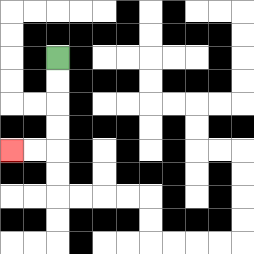{'start': '[2, 2]', 'end': '[0, 6]', 'path_directions': 'D,D,D,D,L,L', 'path_coordinates': '[[2, 2], [2, 3], [2, 4], [2, 5], [2, 6], [1, 6], [0, 6]]'}